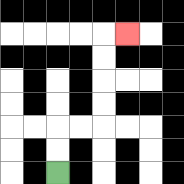{'start': '[2, 7]', 'end': '[5, 1]', 'path_directions': 'U,U,R,R,U,U,U,U,R', 'path_coordinates': '[[2, 7], [2, 6], [2, 5], [3, 5], [4, 5], [4, 4], [4, 3], [4, 2], [4, 1], [5, 1]]'}